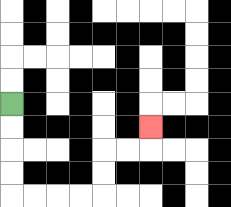{'start': '[0, 4]', 'end': '[6, 5]', 'path_directions': 'D,D,D,D,R,R,R,R,U,U,R,R,U', 'path_coordinates': '[[0, 4], [0, 5], [0, 6], [0, 7], [0, 8], [1, 8], [2, 8], [3, 8], [4, 8], [4, 7], [4, 6], [5, 6], [6, 6], [6, 5]]'}